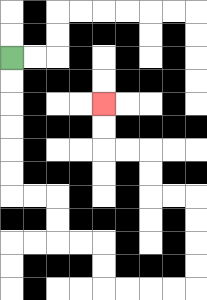{'start': '[0, 2]', 'end': '[4, 4]', 'path_directions': 'D,D,D,D,D,D,R,R,D,D,R,R,D,D,R,R,R,R,U,U,U,U,L,L,U,U,L,L,U,U', 'path_coordinates': '[[0, 2], [0, 3], [0, 4], [0, 5], [0, 6], [0, 7], [0, 8], [1, 8], [2, 8], [2, 9], [2, 10], [3, 10], [4, 10], [4, 11], [4, 12], [5, 12], [6, 12], [7, 12], [8, 12], [8, 11], [8, 10], [8, 9], [8, 8], [7, 8], [6, 8], [6, 7], [6, 6], [5, 6], [4, 6], [4, 5], [4, 4]]'}